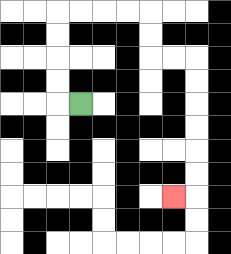{'start': '[3, 4]', 'end': '[7, 8]', 'path_directions': 'L,U,U,U,U,R,R,R,R,D,D,R,R,D,D,D,D,D,D,L', 'path_coordinates': '[[3, 4], [2, 4], [2, 3], [2, 2], [2, 1], [2, 0], [3, 0], [4, 0], [5, 0], [6, 0], [6, 1], [6, 2], [7, 2], [8, 2], [8, 3], [8, 4], [8, 5], [8, 6], [8, 7], [8, 8], [7, 8]]'}